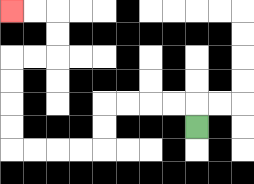{'start': '[8, 5]', 'end': '[0, 0]', 'path_directions': 'U,L,L,L,L,D,D,L,L,L,L,U,U,U,U,R,R,U,U,L,L', 'path_coordinates': '[[8, 5], [8, 4], [7, 4], [6, 4], [5, 4], [4, 4], [4, 5], [4, 6], [3, 6], [2, 6], [1, 6], [0, 6], [0, 5], [0, 4], [0, 3], [0, 2], [1, 2], [2, 2], [2, 1], [2, 0], [1, 0], [0, 0]]'}